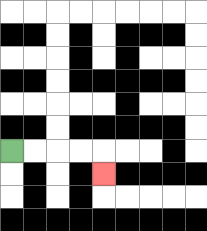{'start': '[0, 6]', 'end': '[4, 7]', 'path_directions': 'R,R,R,R,D', 'path_coordinates': '[[0, 6], [1, 6], [2, 6], [3, 6], [4, 6], [4, 7]]'}